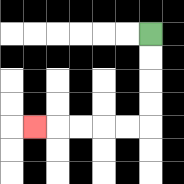{'start': '[6, 1]', 'end': '[1, 5]', 'path_directions': 'D,D,D,D,L,L,L,L,L', 'path_coordinates': '[[6, 1], [6, 2], [6, 3], [6, 4], [6, 5], [5, 5], [4, 5], [3, 5], [2, 5], [1, 5]]'}